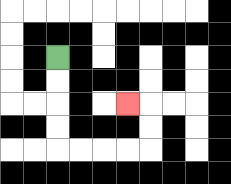{'start': '[2, 2]', 'end': '[5, 4]', 'path_directions': 'D,D,D,D,R,R,R,R,U,U,L', 'path_coordinates': '[[2, 2], [2, 3], [2, 4], [2, 5], [2, 6], [3, 6], [4, 6], [5, 6], [6, 6], [6, 5], [6, 4], [5, 4]]'}